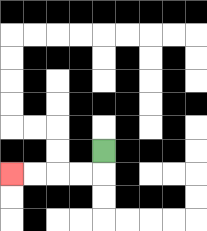{'start': '[4, 6]', 'end': '[0, 7]', 'path_directions': 'D,L,L,L,L', 'path_coordinates': '[[4, 6], [4, 7], [3, 7], [2, 7], [1, 7], [0, 7]]'}